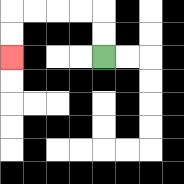{'start': '[4, 2]', 'end': '[0, 2]', 'path_directions': 'U,U,L,L,L,L,D,D', 'path_coordinates': '[[4, 2], [4, 1], [4, 0], [3, 0], [2, 0], [1, 0], [0, 0], [0, 1], [0, 2]]'}